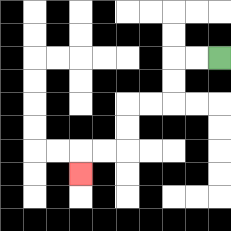{'start': '[9, 2]', 'end': '[3, 7]', 'path_directions': 'L,L,D,D,L,L,D,D,L,L,D', 'path_coordinates': '[[9, 2], [8, 2], [7, 2], [7, 3], [7, 4], [6, 4], [5, 4], [5, 5], [5, 6], [4, 6], [3, 6], [3, 7]]'}